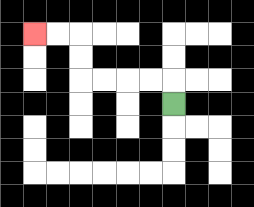{'start': '[7, 4]', 'end': '[1, 1]', 'path_directions': 'U,L,L,L,L,U,U,L,L', 'path_coordinates': '[[7, 4], [7, 3], [6, 3], [5, 3], [4, 3], [3, 3], [3, 2], [3, 1], [2, 1], [1, 1]]'}